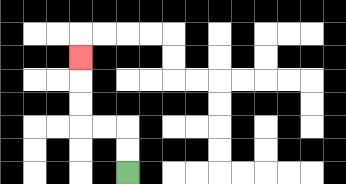{'start': '[5, 7]', 'end': '[3, 2]', 'path_directions': 'U,U,L,L,U,U,U', 'path_coordinates': '[[5, 7], [5, 6], [5, 5], [4, 5], [3, 5], [3, 4], [3, 3], [3, 2]]'}